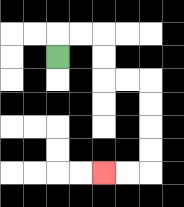{'start': '[2, 2]', 'end': '[4, 7]', 'path_directions': 'U,R,R,D,D,R,R,D,D,D,D,L,L', 'path_coordinates': '[[2, 2], [2, 1], [3, 1], [4, 1], [4, 2], [4, 3], [5, 3], [6, 3], [6, 4], [6, 5], [6, 6], [6, 7], [5, 7], [4, 7]]'}